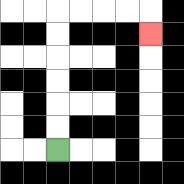{'start': '[2, 6]', 'end': '[6, 1]', 'path_directions': 'U,U,U,U,U,U,R,R,R,R,D', 'path_coordinates': '[[2, 6], [2, 5], [2, 4], [2, 3], [2, 2], [2, 1], [2, 0], [3, 0], [4, 0], [5, 0], [6, 0], [6, 1]]'}